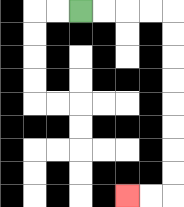{'start': '[3, 0]', 'end': '[5, 8]', 'path_directions': 'R,R,R,R,D,D,D,D,D,D,D,D,L,L', 'path_coordinates': '[[3, 0], [4, 0], [5, 0], [6, 0], [7, 0], [7, 1], [7, 2], [7, 3], [7, 4], [7, 5], [7, 6], [7, 7], [7, 8], [6, 8], [5, 8]]'}